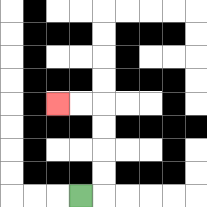{'start': '[3, 8]', 'end': '[2, 4]', 'path_directions': 'R,U,U,U,U,L,L', 'path_coordinates': '[[3, 8], [4, 8], [4, 7], [4, 6], [4, 5], [4, 4], [3, 4], [2, 4]]'}